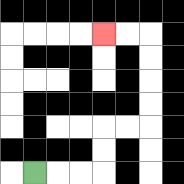{'start': '[1, 7]', 'end': '[4, 1]', 'path_directions': 'R,R,R,U,U,R,R,U,U,U,U,L,L', 'path_coordinates': '[[1, 7], [2, 7], [3, 7], [4, 7], [4, 6], [4, 5], [5, 5], [6, 5], [6, 4], [6, 3], [6, 2], [6, 1], [5, 1], [4, 1]]'}